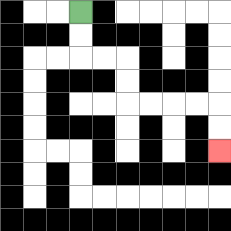{'start': '[3, 0]', 'end': '[9, 6]', 'path_directions': 'D,D,R,R,D,D,R,R,R,R,D,D', 'path_coordinates': '[[3, 0], [3, 1], [3, 2], [4, 2], [5, 2], [5, 3], [5, 4], [6, 4], [7, 4], [8, 4], [9, 4], [9, 5], [9, 6]]'}